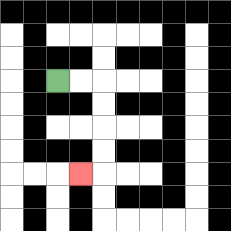{'start': '[2, 3]', 'end': '[3, 7]', 'path_directions': 'R,R,D,D,D,D,L', 'path_coordinates': '[[2, 3], [3, 3], [4, 3], [4, 4], [4, 5], [4, 6], [4, 7], [3, 7]]'}